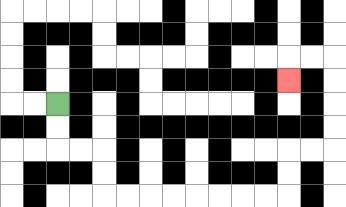{'start': '[2, 4]', 'end': '[12, 3]', 'path_directions': 'D,D,R,R,D,D,R,R,R,R,R,R,R,R,U,U,R,R,U,U,U,U,L,L,D', 'path_coordinates': '[[2, 4], [2, 5], [2, 6], [3, 6], [4, 6], [4, 7], [4, 8], [5, 8], [6, 8], [7, 8], [8, 8], [9, 8], [10, 8], [11, 8], [12, 8], [12, 7], [12, 6], [13, 6], [14, 6], [14, 5], [14, 4], [14, 3], [14, 2], [13, 2], [12, 2], [12, 3]]'}